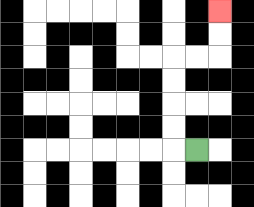{'start': '[8, 6]', 'end': '[9, 0]', 'path_directions': 'L,U,U,U,U,R,R,U,U', 'path_coordinates': '[[8, 6], [7, 6], [7, 5], [7, 4], [7, 3], [7, 2], [8, 2], [9, 2], [9, 1], [9, 0]]'}